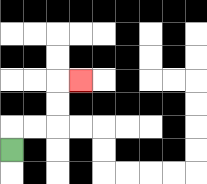{'start': '[0, 6]', 'end': '[3, 3]', 'path_directions': 'U,R,R,U,U,R', 'path_coordinates': '[[0, 6], [0, 5], [1, 5], [2, 5], [2, 4], [2, 3], [3, 3]]'}